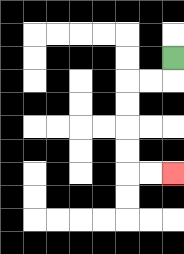{'start': '[7, 2]', 'end': '[7, 7]', 'path_directions': 'D,L,L,D,D,D,D,R,R', 'path_coordinates': '[[7, 2], [7, 3], [6, 3], [5, 3], [5, 4], [5, 5], [5, 6], [5, 7], [6, 7], [7, 7]]'}